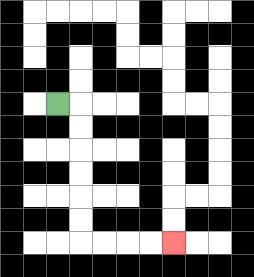{'start': '[2, 4]', 'end': '[7, 10]', 'path_directions': 'R,D,D,D,D,D,D,R,R,R,R', 'path_coordinates': '[[2, 4], [3, 4], [3, 5], [3, 6], [3, 7], [3, 8], [3, 9], [3, 10], [4, 10], [5, 10], [6, 10], [7, 10]]'}